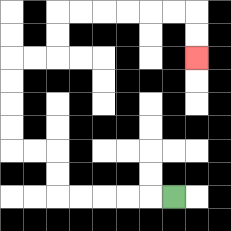{'start': '[7, 8]', 'end': '[8, 2]', 'path_directions': 'L,L,L,L,L,U,U,L,L,U,U,U,U,R,R,U,U,R,R,R,R,R,R,D,D', 'path_coordinates': '[[7, 8], [6, 8], [5, 8], [4, 8], [3, 8], [2, 8], [2, 7], [2, 6], [1, 6], [0, 6], [0, 5], [0, 4], [0, 3], [0, 2], [1, 2], [2, 2], [2, 1], [2, 0], [3, 0], [4, 0], [5, 0], [6, 0], [7, 0], [8, 0], [8, 1], [8, 2]]'}